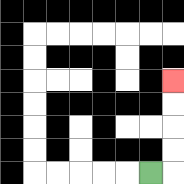{'start': '[6, 7]', 'end': '[7, 3]', 'path_directions': 'R,U,U,U,U', 'path_coordinates': '[[6, 7], [7, 7], [7, 6], [7, 5], [7, 4], [7, 3]]'}